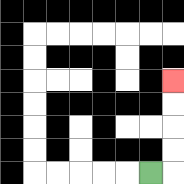{'start': '[6, 7]', 'end': '[7, 3]', 'path_directions': 'R,U,U,U,U', 'path_coordinates': '[[6, 7], [7, 7], [7, 6], [7, 5], [7, 4], [7, 3]]'}